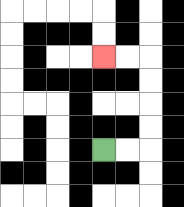{'start': '[4, 6]', 'end': '[4, 2]', 'path_directions': 'R,R,U,U,U,U,L,L', 'path_coordinates': '[[4, 6], [5, 6], [6, 6], [6, 5], [6, 4], [6, 3], [6, 2], [5, 2], [4, 2]]'}